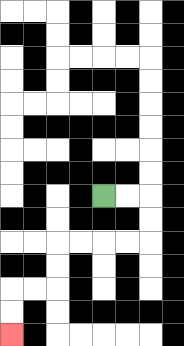{'start': '[4, 8]', 'end': '[0, 14]', 'path_directions': 'R,R,D,D,L,L,L,L,D,D,L,L,D,D', 'path_coordinates': '[[4, 8], [5, 8], [6, 8], [6, 9], [6, 10], [5, 10], [4, 10], [3, 10], [2, 10], [2, 11], [2, 12], [1, 12], [0, 12], [0, 13], [0, 14]]'}